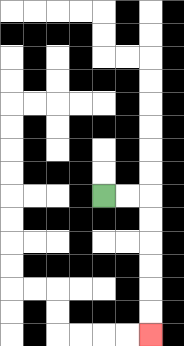{'start': '[4, 8]', 'end': '[6, 14]', 'path_directions': 'R,R,D,D,D,D,D,D', 'path_coordinates': '[[4, 8], [5, 8], [6, 8], [6, 9], [6, 10], [6, 11], [6, 12], [6, 13], [6, 14]]'}